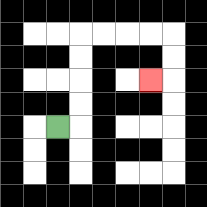{'start': '[2, 5]', 'end': '[6, 3]', 'path_directions': 'R,U,U,U,U,R,R,R,R,D,D,L', 'path_coordinates': '[[2, 5], [3, 5], [3, 4], [3, 3], [3, 2], [3, 1], [4, 1], [5, 1], [6, 1], [7, 1], [7, 2], [7, 3], [6, 3]]'}